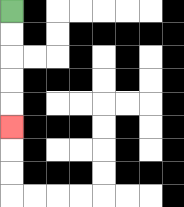{'start': '[0, 0]', 'end': '[0, 5]', 'path_directions': 'D,D,D,D,D', 'path_coordinates': '[[0, 0], [0, 1], [0, 2], [0, 3], [0, 4], [0, 5]]'}